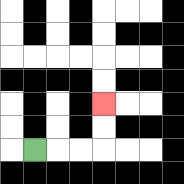{'start': '[1, 6]', 'end': '[4, 4]', 'path_directions': 'R,R,R,U,U', 'path_coordinates': '[[1, 6], [2, 6], [3, 6], [4, 6], [4, 5], [4, 4]]'}